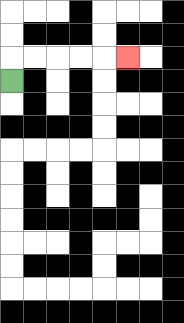{'start': '[0, 3]', 'end': '[5, 2]', 'path_directions': 'U,R,R,R,R,R', 'path_coordinates': '[[0, 3], [0, 2], [1, 2], [2, 2], [3, 2], [4, 2], [5, 2]]'}